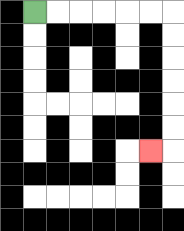{'start': '[1, 0]', 'end': '[6, 6]', 'path_directions': 'R,R,R,R,R,R,D,D,D,D,D,D,L', 'path_coordinates': '[[1, 0], [2, 0], [3, 0], [4, 0], [5, 0], [6, 0], [7, 0], [7, 1], [7, 2], [7, 3], [7, 4], [7, 5], [7, 6], [6, 6]]'}